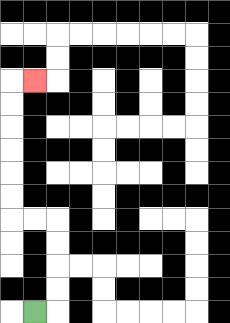{'start': '[1, 13]', 'end': '[1, 3]', 'path_directions': 'R,U,U,U,U,L,L,U,U,U,U,U,U,R', 'path_coordinates': '[[1, 13], [2, 13], [2, 12], [2, 11], [2, 10], [2, 9], [1, 9], [0, 9], [0, 8], [0, 7], [0, 6], [0, 5], [0, 4], [0, 3], [1, 3]]'}